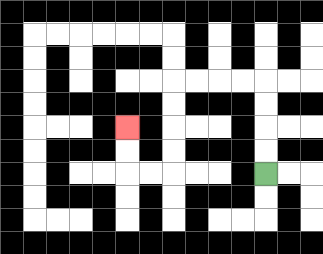{'start': '[11, 7]', 'end': '[5, 5]', 'path_directions': 'U,U,U,U,L,L,L,L,D,D,D,D,L,L,U,U', 'path_coordinates': '[[11, 7], [11, 6], [11, 5], [11, 4], [11, 3], [10, 3], [9, 3], [8, 3], [7, 3], [7, 4], [7, 5], [7, 6], [7, 7], [6, 7], [5, 7], [5, 6], [5, 5]]'}